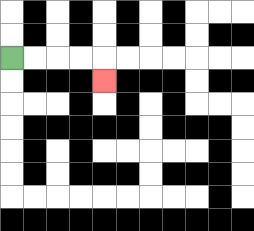{'start': '[0, 2]', 'end': '[4, 3]', 'path_directions': 'R,R,R,R,D', 'path_coordinates': '[[0, 2], [1, 2], [2, 2], [3, 2], [4, 2], [4, 3]]'}